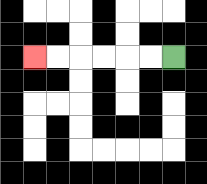{'start': '[7, 2]', 'end': '[1, 2]', 'path_directions': 'L,L,L,L,L,L', 'path_coordinates': '[[7, 2], [6, 2], [5, 2], [4, 2], [3, 2], [2, 2], [1, 2]]'}